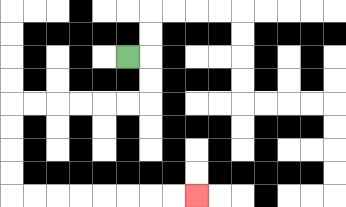{'start': '[5, 2]', 'end': '[8, 8]', 'path_directions': 'R,D,D,L,L,L,L,L,L,D,D,D,D,R,R,R,R,R,R,R,R', 'path_coordinates': '[[5, 2], [6, 2], [6, 3], [6, 4], [5, 4], [4, 4], [3, 4], [2, 4], [1, 4], [0, 4], [0, 5], [0, 6], [0, 7], [0, 8], [1, 8], [2, 8], [3, 8], [4, 8], [5, 8], [6, 8], [7, 8], [8, 8]]'}